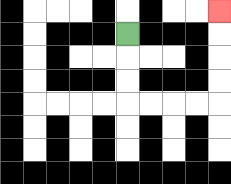{'start': '[5, 1]', 'end': '[9, 0]', 'path_directions': 'D,D,D,R,R,R,R,U,U,U,U', 'path_coordinates': '[[5, 1], [5, 2], [5, 3], [5, 4], [6, 4], [7, 4], [8, 4], [9, 4], [9, 3], [9, 2], [9, 1], [9, 0]]'}